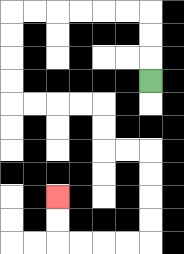{'start': '[6, 3]', 'end': '[2, 8]', 'path_directions': 'U,U,U,L,L,L,L,L,L,D,D,D,D,R,R,R,R,D,D,R,R,D,D,D,D,L,L,L,L,U,U', 'path_coordinates': '[[6, 3], [6, 2], [6, 1], [6, 0], [5, 0], [4, 0], [3, 0], [2, 0], [1, 0], [0, 0], [0, 1], [0, 2], [0, 3], [0, 4], [1, 4], [2, 4], [3, 4], [4, 4], [4, 5], [4, 6], [5, 6], [6, 6], [6, 7], [6, 8], [6, 9], [6, 10], [5, 10], [4, 10], [3, 10], [2, 10], [2, 9], [2, 8]]'}